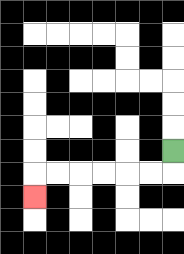{'start': '[7, 6]', 'end': '[1, 8]', 'path_directions': 'D,L,L,L,L,L,L,D', 'path_coordinates': '[[7, 6], [7, 7], [6, 7], [5, 7], [4, 7], [3, 7], [2, 7], [1, 7], [1, 8]]'}